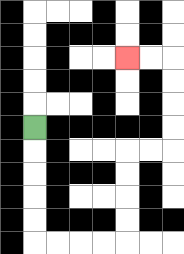{'start': '[1, 5]', 'end': '[5, 2]', 'path_directions': 'D,D,D,D,D,R,R,R,R,U,U,U,U,R,R,U,U,U,U,L,L', 'path_coordinates': '[[1, 5], [1, 6], [1, 7], [1, 8], [1, 9], [1, 10], [2, 10], [3, 10], [4, 10], [5, 10], [5, 9], [5, 8], [5, 7], [5, 6], [6, 6], [7, 6], [7, 5], [7, 4], [7, 3], [7, 2], [6, 2], [5, 2]]'}